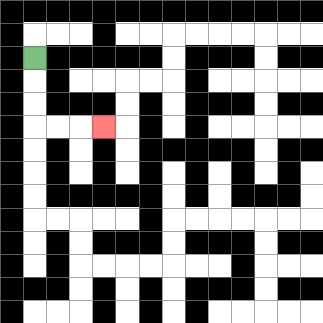{'start': '[1, 2]', 'end': '[4, 5]', 'path_directions': 'D,D,D,R,R,R', 'path_coordinates': '[[1, 2], [1, 3], [1, 4], [1, 5], [2, 5], [3, 5], [4, 5]]'}